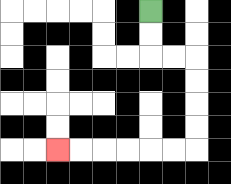{'start': '[6, 0]', 'end': '[2, 6]', 'path_directions': 'D,D,R,R,D,D,D,D,L,L,L,L,L,L', 'path_coordinates': '[[6, 0], [6, 1], [6, 2], [7, 2], [8, 2], [8, 3], [8, 4], [8, 5], [8, 6], [7, 6], [6, 6], [5, 6], [4, 6], [3, 6], [2, 6]]'}